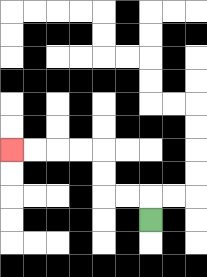{'start': '[6, 9]', 'end': '[0, 6]', 'path_directions': 'U,L,L,U,U,L,L,L,L', 'path_coordinates': '[[6, 9], [6, 8], [5, 8], [4, 8], [4, 7], [4, 6], [3, 6], [2, 6], [1, 6], [0, 6]]'}